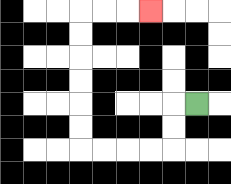{'start': '[8, 4]', 'end': '[6, 0]', 'path_directions': 'L,D,D,L,L,L,L,U,U,U,U,U,U,R,R,R', 'path_coordinates': '[[8, 4], [7, 4], [7, 5], [7, 6], [6, 6], [5, 6], [4, 6], [3, 6], [3, 5], [3, 4], [3, 3], [3, 2], [3, 1], [3, 0], [4, 0], [5, 0], [6, 0]]'}